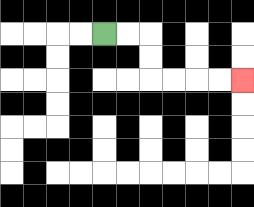{'start': '[4, 1]', 'end': '[10, 3]', 'path_directions': 'R,R,D,D,R,R,R,R', 'path_coordinates': '[[4, 1], [5, 1], [6, 1], [6, 2], [6, 3], [7, 3], [8, 3], [9, 3], [10, 3]]'}